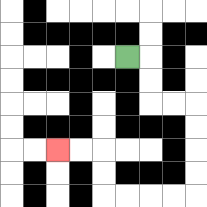{'start': '[5, 2]', 'end': '[2, 6]', 'path_directions': 'R,D,D,R,R,D,D,D,D,L,L,L,L,U,U,L,L', 'path_coordinates': '[[5, 2], [6, 2], [6, 3], [6, 4], [7, 4], [8, 4], [8, 5], [8, 6], [8, 7], [8, 8], [7, 8], [6, 8], [5, 8], [4, 8], [4, 7], [4, 6], [3, 6], [2, 6]]'}